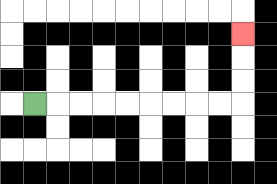{'start': '[1, 4]', 'end': '[10, 1]', 'path_directions': 'R,R,R,R,R,R,R,R,R,U,U,U', 'path_coordinates': '[[1, 4], [2, 4], [3, 4], [4, 4], [5, 4], [6, 4], [7, 4], [8, 4], [9, 4], [10, 4], [10, 3], [10, 2], [10, 1]]'}